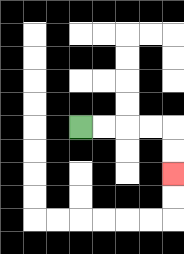{'start': '[3, 5]', 'end': '[7, 7]', 'path_directions': 'R,R,R,R,D,D', 'path_coordinates': '[[3, 5], [4, 5], [5, 5], [6, 5], [7, 5], [7, 6], [7, 7]]'}